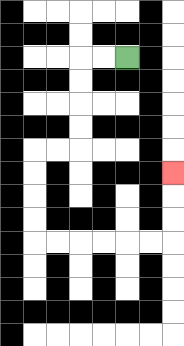{'start': '[5, 2]', 'end': '[7, 7]', 'path_directions': 'L,L,D,D,D,D,L,L,D,D,D,D,R,R,R,R,R,R,U,U,U', 'path_coordinates': '[[5, 2], [4, 2], [3, 2], [3, 3], [3, 4], [3, 5], [3, 6], [2, 6], [1, 6], [1, 7], [1, 8], [1, 9], [1, 10], [2, 10], [3, 10], [4, 10], [5, 10], [6, 10], [7, 10], [7, 9], [7, 8], [7, 7]]'}